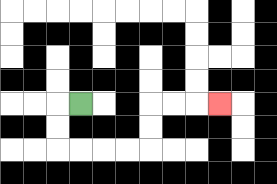{'start': '[3, 4]', 'end': '[9, 4]', 'path_directions': 'L,D,D,R,R,R,R,U,U,R,R,R', 'path_coordinates': '[[3, 4], [2, 4], [2, 5], [2, 6], [3, 6], [4, 6], [5, 6], [6, 6], [6, 5], [6, 4], [7, 4], [8, 4], [9, 4]]'}